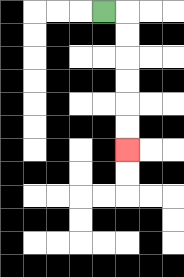{'start': '[4, 0]', 'end': '[5, 6]', 'path_directions': 'R,D,D,D,D,D,D', 'path_coordinates': '[[4, 0], [5, 0], [5, 1], [5, 2], [5, 3], [5, 4], [5, 5], [5, 6]]'}